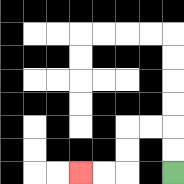{'start': '[7, 7]', 'end': '[3, 7]', 'path_directions': 'U,U,L,L,D,D,L,L', 'path_coordinates': '[[7, 7], [7, 6], [7, 5], [6, 5], [5, 5], [5, 6], [5, 7], [4, 7], [3, 7]]'}